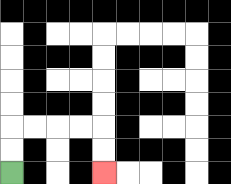{'start': '[0, 7]', 'end': '[4, 7]', 'path_directions': 'U,U,R,R,R,R,D,D', 'path_coordinates': '[[0, 7], [0, 6], [0, 5], [1, 5], [2, 5], [3, 5], [4, 5], [4, 6], [4, 7]]'}